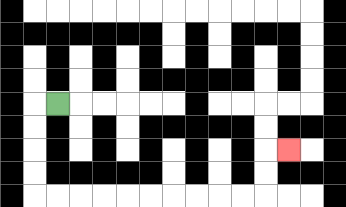{'start': '[2, 4]', 'end': '[12, 6]', 'path_directions': 'L,D,D,D,D,R,R,R,R,R,R,R,R,R,R,U,U,R', 'path_coordinates': '[[2, 4], [1, 4], [1, 5], [1, 6], [1, 7], [1, 8], [2, 8], [3, 8], [4, 8], [5, 8], [6, 8], [7, 8], [8, 8], [9, 8], [10, 8], [11, 8], [11, 7], [11, 6], [12, 6]]'}